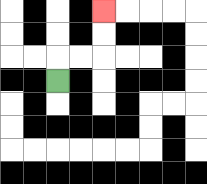{'start': '[2, 3]', 'end': '[4, 0]', 'path_directions': 'U,R,R,U,U', 'path_coordinates': '[[2, 3], [2, 2], [3, 2], [4, 2], [4, 1], [4, 0]]'}